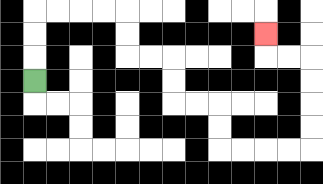{'start': '[1, 3]', 'end': '[11, 1]', 'path_directions': 'U,U,U,R,R,R,R,D,D,R,R,D,D,R,R,D,D,R,R,R,R,U,U,U,U,L,L,U', 'path_coordinates': '[[1, 3], [1, 2], [1, 1], [1, 0], [2, 0], [3, 0], [4, 0], [5, 0], [5, 1], [5, 2], [6, 2], [7, 2], [7, 3], [7, 4], [8, 4], [9, 4], [9, 5], [9, 6], [10, 6], [11, 6], [12, 6], [13, 6], [13, 5], [13, 4], [13, 3], [13, 2], [12, 2], [11, 2], [11, 1]]'}